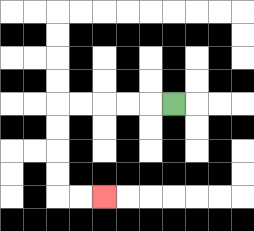{'start': '[7, 4]', 'end': '[4, 8]', 'path_directions': 'L,L,L,L,L,D,D,D,D,R,R', 'path_coordinates': '[[7, 4], [6, 4], [5, 4], [4, 4], [3, 4], [2, 4], [2, 5], [2, 6], [2, 7], [2, 8], [3, 8], [4, 8]]'}